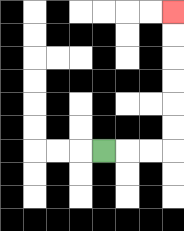{'start': '[4, 6]', 'end': '[7, 0]', 'path_directions': 'R,R,R,U,U,U,U,U,U', 'path_coordinates': '[[4, 6], [5, 6], [6, 6], [7, 6], [7, 5], [7, 4], [7, 3], [7, 2], [7, 1], [7, 0]]'}